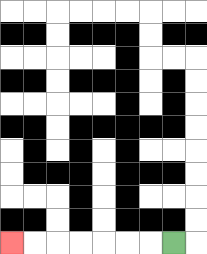{'start': '[7, 10]', 'end': '[0, 10]', 'path_directions': 'L,L,L,L,L,L,L', 'path_coordinates': '[[7, 10], [6, 10], [5, 10], [4, 10], [3, 10], [2, 10], [1, 10], [0, 10]]'}